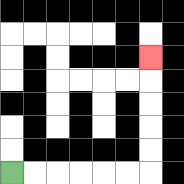{'start': '[0, 7]', 'end': '[6, 2]', 'path_directions': 'R,R,R,R,R,R,U,U,U,U,U', 'path_coordinates': '[[0, 7], [1, 7], [2, 7], [3, 7], [4, 7], [5, 7], [6, 7], [6, 6], [6, 5], [6, 4], [6, 3], [6, 2]]'}